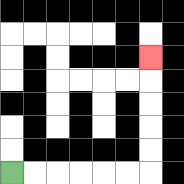{'start': '[0, 7]', 'end': '[6, 2]', 'path_directions': 'R,R,R,R,R,R,U,U,U,U,U', 'path_coordinates': '[[0, 7], [1, 7], [2, 7], [3, 7], [4, 7], [5, 7], [6, 7], [6, 6], [6, 5], [6, 4], [6, 3], [6, 2]]'}